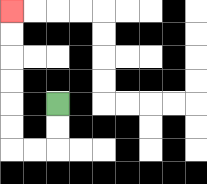{'start': '[2, 4]', 'end': '[0, 0]', 'path_directions': 'D,D,L,L,U,U,U,U,U,U', 'path_coordinates': '[[2, 4], [2, 5], [2, 6], [1, 6], [0, 6], [0, 5], [0, 4], [0, 3], [0, 2], [0, 1], [0, 0]]'}